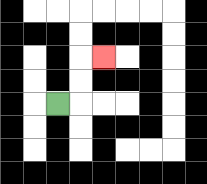{'start': '[2, 4]', 'end': '[4, 2]', 'path_directions': 'R,U,U,R', 'path_coordinates': '[[2, 4], [3, 4], [3, 3], [3, 2], [4, 2]]'}